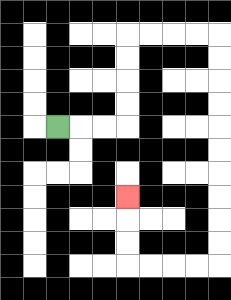{'start': '[2, 5]', 'end': '[5, 8]', 'path_directions': 'R,R,R,U,U,U,U,R,R,R,R,D,D,D,D,D,D,D,D,D,D,L,L,L,L,U,U,U', 'path_coordinates': '[[2, 5], [3, 5], [4, 5], [5, 5], [5, 4], [5, 3], [5, 2], [5, 1], [6, 1], [7, 1], [8, 1], [9, 1], [9, 2], [9, 3], [9, 4], [9, 5], [9, 6], [9, 7], [9, 8], [9, 9], [9, 10], [9, 11], [8, 11], [7, 11], [6, 11], [5, 11], [5, 10], [5, 9], [5, 8]]'}